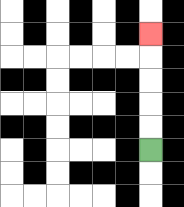{'start': '[6, 6]', 'end': '[6, 1]', 'path_directions': 'U,U,U,U,U', 'path_coordinates': '[[6, 6], [6, 5], [6, 4], [6, 3], [6, 2], [6, 1]]'}